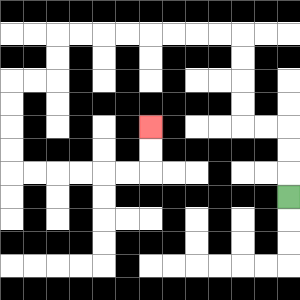{'start': '[12, 8]', 'end': '[6, 5]', 'path_directions': 'U,U,U,L,L,U,U,U,U,L,L,L,L,L,L,L,L,D,D,L,L,D,D,D,D,R,R,R,R,R,R,U,U', 'path_coordinates': '[[12, 8], [12, 7], [12, 6], [12, 5], [11, 5], [10, 5], [10, 4], [10, 3], [10, 2], [10, 1], [9, 1], [8, 1], [7, 1], [6, 1], [5, 1], [4, 1], [3, 1], [2, 1], [2, 2], [2, 3], [1, 3], [0, 3], [0, 4], [0, 5], [0, 6], [0, 7], [1, 7], [2, 7], [3, 7], [4, 7], [5, 7], [6, 7], [6, 6], [6, 5]]'}